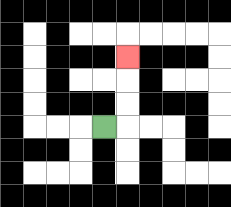{'start': '[4, 5]', 'end': '[5, 2]', 'path_directions': 'R,U,U,U', 'path_coordinates': '[[4, 5], [5, 5], [5, 4], [5, 3], [5, 2]]'}